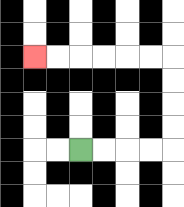{'start': '[3, 6]', 'end': '[1, 2]', 'path_directions': 'R,R,R,R,U,U,U,U,L,L,L,L,L,L', 'path_coordinates': '[[3, 6], [4, 6], [5, 6], [6, 6], [7, 6], [7, 5], [7, 4], [7, 3], [7, 2], [6, 2], [5, 2], [4, 2], [3, 2], [2, 2], [1, 2]]'}